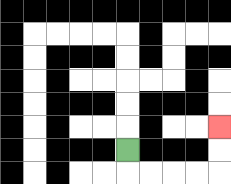{'start': '[5, 6]', 'end': '[9, 5]', 'path_directions': 'D,R,R,R,R,U,U', 'path_coordinates': '[[5, 6], [5, 7], [6, 7], [7, 7], [8, 7], [9, 7], [9, 6], [9, 5]]'}